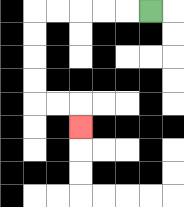{'start': '[6, 0]', 'end': '[3, 5]', 'path_directions': 'L,L,L,L,L,D,D,D,D,R,R,D', 'path_coordinates': '[[6, 0], [5, 0], [4, 0], [3, 0], [2, 0], [1, 0], [1, 1], [1, 2], [1, 3], [1, 4], [2, 4], [3, 4], [3, 5]]'}